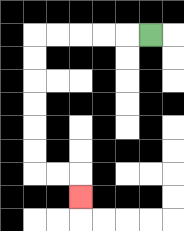{'start': '[6, 1]', 'end': '[3, 8]', 'path_directions': 'L,L,L,L,L,D,D,D,D,D,D,R,R,D', 'path_coordinates': '[[6, 1], [5, 1], [4, 1], [3, 1], [2, 1], [1, 1], [1, 2], [1, 3], [1, 4], [1, 5], [1, 6], [1, 7], [2, 7], [3, 7], [3, 8]]'}